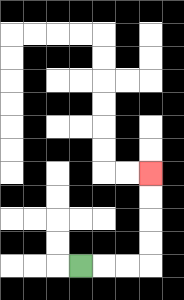{'start': '[3, 11]', 'end': '[6, 7]', 'path_directions': 'R,R,R,U,U,U,U', 'path_coordinates': '[[3, 11], [4, 11], [5, 11], [6, 11], [6, 10], [6, 9], [6, 8], [6, 7]]'}